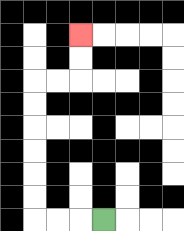{'start': '[4, 9]', 'end': '[3, 1]', 'path_directions': 'L,L,L,U,U,U,U,U,U,R,R,U,U', 'path_coordinates': '[[4, 9], [3, 9], [2, 9], [1, 9], [1, 8], [1, 7], [1, 6], [1, 5], [1, 4], [1, 3], [2, 3], [3, 3], [3, 2], [3, 1]]'}